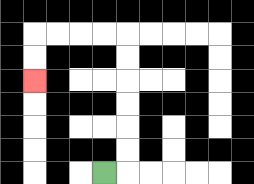{'start': '[4, 7]', 'end': '[1, 3]', 'path_directions': 'R,U,U,U,U,U,U,L,L,L,L,D,D', 'path_coordinates': '[[4, 7], [5, 7], [5, 6], [5, 5], [5, 4], [5, 3], [5, 2], [5, 1], [4, 1], [3, 1], [2, 1], [1, 1], [1, 2], [1, 3]]'}